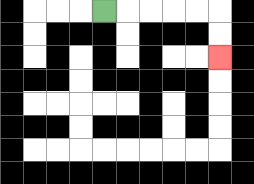{'start': '[4, 0]', 'end': '[9, 2]', 'path_directions': 'R,R,R,R,R,D,D', 'path_coordinates': '[[4, 0], [5, 0], [6, 0], [7, 0], [8, 0], [9, 0], [9, 1], [9, 2]]'}